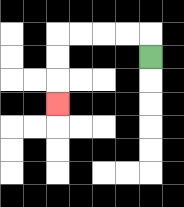{'start': '[6, 2]', 'end': '[2, 4]', 'path_directions': 'U,L,L,L,L,D,D,D', 'path_coordinates': '[[6, 2], [6, 1], [5, 1], [4, 1], [3, 1], [2, 1], [2, 2], [2, 3], [2, 4]]'}